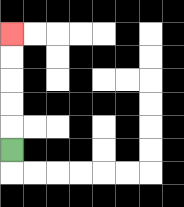{'start': '[0, 6]', 'end': '[0, 1]', 'path_directions': 'U,U,U,U,U', 'path_coordinates': '[[0, 6], [0, 5], [0, 4], [0, 3], [0, 2], [0, 1]]'}